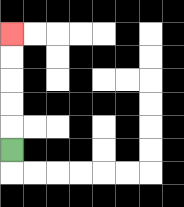{'start': '[0, 6]', 'end': '[0, 1]', 'path_directions': 'U,U,U,U,U', 'path_coordinates': '[[0, 6], [0, 5], [0, 4], [0, 3], [0, 2], [0, 1]]'}